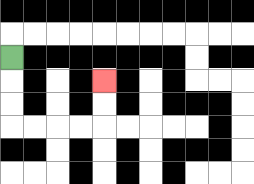{'start': '[0, 2]', 'end': '[4, 3]', 'path_directions': 'D,D,D,R,R,R,R,U,U', 'path_coordinates': '[[0, 2], [0, 3], [0, 4], [0, 5], [1, 5], [2, 5], [3, 5], [4, 5], [4, 4], [4, 3]]'}